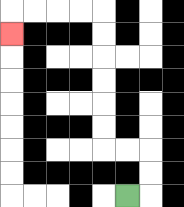{'start': '[5, 8]', 'end': '[0, 1]', 'path_directions': 'R,U,U,L,L,U,U,U,U,U,U,L,L,L,L,D', 'path_coordinates': '[[5, 8], [6, 8], [6, 7], [6, 6], [5, 6], [4, 6], [4, 5], [4, 4], [4, 3], [4, 2], [4, 1], [4, 0], [3, 0], [2, 0], [1, 0], [0, 0], [0, 1]]'}